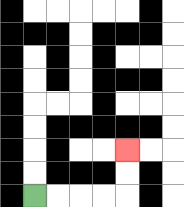{'start': '[1, 8]', 'end': '[5, 6]', 'path_directions': 'R,R,R,R,U,U', 'path_coordinates': '[[1, 8], [2, 8], [3, 8], [4, 8], [5, 8], [5, 7], [5, 6]]'}